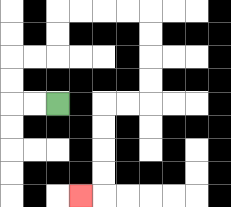{'start': '[2, 4]', 'end': '[3, 8]', 'path_directions': 'L,L,U,U,R,R,U,U,R,R,R,R,D,D,D,D,L,L,D,D,D,D,L', 'path_coordinates': '[[2, 4], [1, 4], [0, 4], [0, 3], [0, 2], [1, 2], [2, 2], [2, 1], [2, 0], [3, 0], [4, 0], [5, 0], [6, 0], [6, 1], [6, 2], [6, 3], [6, 4], [5, 4], [4, 4], [4, 5], [4, 6], [4, 7], [4, 8], [3, 8]]'}